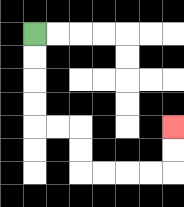{'start': '[1, 1]', 'end': '[7, 5]', 'path_directions': 'D,D,D,D,R,R,D,D,R,R,R,R,U,U', 'path_coordinates': '[[1, 1], [1, 2], [1, 3], [1, 4], [1, 5], [2, 5], [3, 5], [3, 6], [3, 7], [4, 7], [5, 7], [6, 7], [7, 7], [7, 6], [7, 5]]'}